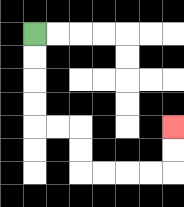{'start': '[1, 1]', 'end': '[7, 5]', 'path_directions': 'D,D,D,D,R,R,D,D,R,R,R,R,U,U', 'path_coordinates': '[[1, 1], [1, 2], [1, 3], [1, 4], [1, 5], [2, 5], [3, 5], [3, 6], [3, 7], [4, 7], [5, 7], [6, 7], [7, 7], [7, 6], [7, 5]]'}